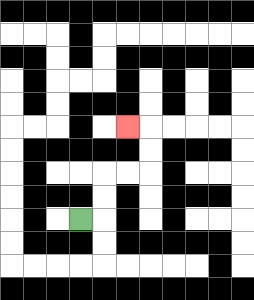{'start': '[3, 9]', 'end': '[5, 5]', 'path_directions': 'R,U,U,R,R,U,U,L', 'path_coordinates': '[[3, 9], [4, 9], [4, 8], [4, 7], [5, 7], [6, 7], [6, 6], [6, 5], [5, 5]]'}